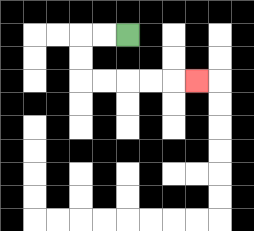{'start': '[5, 1]', 'end': '[8, 3]', 'path_directions': 'L,L,D,D,R,R,R,R,R', 'path_coordinates': '[[5, 1], [4, 1], [3, 1], [3, 2], [3, 3], [4, 3], [5, 3], [6, 3], [7, 3], [8, 3]]'}